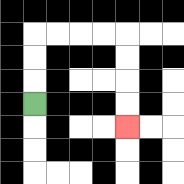{'start': '[1, 4]', 'end': '[5, 5]', 'path_directions': 'U,U,U,R,R,R,R,D,D,D,D', 'path_coordinates': '[[1, 4], [1, 3], [1, 2], [1, 1], [2, 1], [3, 1], [4, 1], [5, 1], [5, 2], [5, 3], [5, 4], [5, 5]]'}